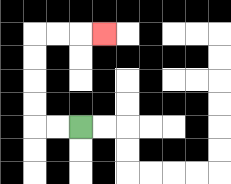{'start': '[3, 5]', 'end': '[4, 1]', 'path_directions': 'L,L,U,U,U,U,R,R,R', 'path_coordinates': '[[3, 5], [2, 5], [1, 5], [1, 4], [1, 3], [1, 2], [1, 1], [2, 1], [3, 1], [4, 1]]'}